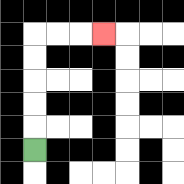{'start': '[1, 6]', 'end': '[4, 1]', 'path_directions': 'U,U,U,U,U,R,R,R', 'path_coordinates': '[[1, 6], [1, 5], [1, 4], [1, 3], [1, 2], [1, 1], [2, 1], [3, 1], [4, 1]]'}